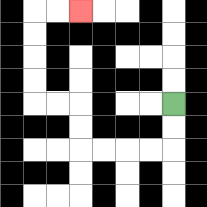{'start': '[7, 4]', 'end': '[3, 0]', 'path_directions': 'D,D,L,L,L,L,U,U,L,L,U,U,U,U,R,R', 'path_coordinates': '[[7, 4], [7, 5], [7, 6], [6, 6], [5, 6], [4, 6], [3, 6], [3, 5], [3, 4], [2, 4], [1, 4], [1, 3], [1, 2], [1, 1], [1, 0], [2, 0], [3, 0]]'}